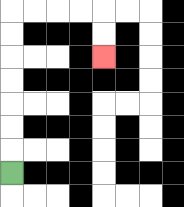{'start': '[0, 7]', 'end': '[4, 2]', 'path_directions': 'U,U,U,U,U,U,U,R,R,R,R,D,D', 'path_coordinates': '[[0, 7], [0, 6], [0, 5], [0, 4], [0, 3], [0, 2], [0, 1], [0, 0], [1, 0], [2, 0], [3, 0], [4, 0], [4, 1], [4, 2]]'}